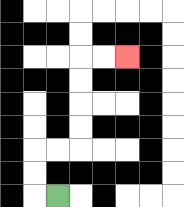{'start': '[2, 8]', 'end': '[5, 2]', 'path_directions': 'L,U,U,R,R,U,U,U,U,R,R', 'path_coordinates': '[[2, 8], [1, 8], [1, 7], [1, 6], [2, 6], [3, 6], [3, 5], [3, 4], [3, 3], [3, 2], [4, 2], [5, 2]]'}